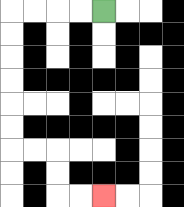{'start': '[4, 0]', 'end': '[4, 8]', 'path_directions': 'L,L,L,L,D,D,D,D,D,D,R,R,D,D,R,R', 'path_coordinates': '[[4, 0], [3, 0], [2, 0], [1, 0], [0, 0], [0, 1], [0, 2], [0, 3], [0, 4], [0, 5], [0, 6], [1, 6], [2, 6], [2, 7], [2, 8], [3, 8], [4, 8]]'}